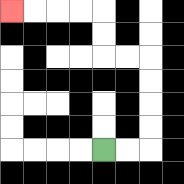{'start': '[4, 6]', 'end': '[0, 0]', 'path_directions': 'R,R,U,U,U,U,L,L,U,U,L,L,L,L', 'path_coordinates': '[[4, 6], [5, 6], [6, 6], [6, 5], [6, 4], [6, 3], [6, 2], [5, 2], [4, 2], [4, 1], [4, 0], [3, 0], [2, 0], [1, 0], [0, 0]]'}